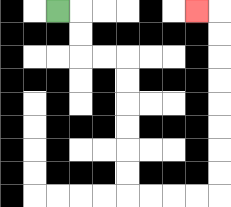{'start': '[2, 0]', 'end': '[8, 0]', 'path_directions': 'R,D,D,R,R,D,D,D,D,D,D,R,R,R,R,U,U,U,U,U,U,U,U,L', 'path_coordinates': '[[2, 0], [3, 0], [3, 1], [3, 2], [4, 2], [5, 2], [5, 3], [5, 4], [5, 5], [5, 6], [5, 7], [5, 8], [6, 8], [7, 8], [8, 8], [9, 8], [9, 7], [9, 6], [9, 5], [9, 4], [9, 3], [9, 2], [9, 1], [9, 0], [8, 0]]'}